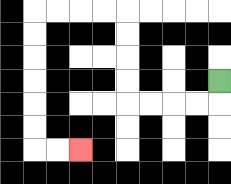{'start': '[9, 3]', 'end': '[3, 6]', 'path_directions': 'D,L,L,L,L,U,U,U,U,L,L,L,L,D,D,D,D,D,D,R,R', 'path_coordinates': '[[9, 3], [9, 4], [8, 4], [7, 4], [6, 4], [5, 4], [5, 3], [5, 2], [5, 1], [5, 0], [4, 0], [3, 0], [2, 0], [1, 0], [1, 1], [1, 2], [1, 3], [1, 4], [1, 5], [1, 6], [2, 6], [3, 6]]'}